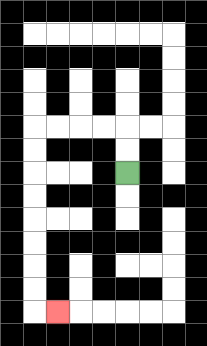{'start': '[5, 7]', 'end': '[2, 13]', 'path_directions': 'U,U,L,L,L,L,D,D,D,D,D,D,D,D,R', 'path_coordinates': '[[5, 7], [5, 6], [5, 5], [4, 5], [3, 5], [2, 5], [1, 5], [1, 6], [1, 7], [1, 8], [1, 9], [1, 10], [1, 11], [1, 12], [1, 13], [2, 13]]'}